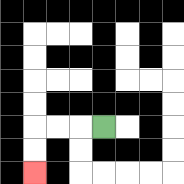{'start': '[4, 5]', 'end': '[1, 7]', 'path_directions': 'L,L,L,D,D', 'path_coordinates': '[[4, 5], [3, 5], [2, 5], [1, 5], [1, 6], [1, 7]]'}